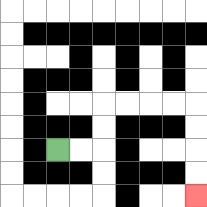{'start': '[2, 6]', 'end': '[8, 8]', 'path_directions': 'R,R,U,U,R,R,R,R,D,D,D,D', 'path_coordinates': '[[2, 6], [3, 6], [4, 6], [4, 5], [4, 4], [5, 4], [6, 4], [7, 4], [8, 4], [8, 5], [8, 6], [8, 7], [8, 8]]'}